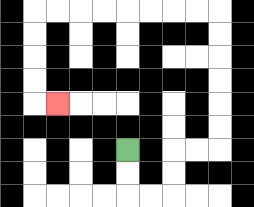{'start': '[5, 6]', 'end': '[2, 4]', 'path_directions': 'D,D,R,R,U,U,R,R,U,U,U,U,U,U,L,L,L,L,L,L,L,L,D,D,D,D,R', 'path_coordinates': '[[5, 6], [5, 7], [5, 8], [6, 8], [7, 8], [7, 7], [7, 6], [8, 6], [9, 6], [9, 5], [9, 4], [9, 3], [9, 2], [9, 1], [9, 0], [8, 0], [7, 0], [6, 0], [5, 0], [4, 0], [3, 0], [2, 0], [1, 0], [1, 1], [1, 2], [1, 3], [1, 4], [2, 4]]'}